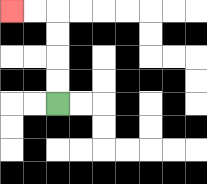{'start': '[2, 4]', 'end': '[0, 0]', 'path_directions': 'U,U,U,U,L,L', 'path_coordinates': '[[2, 4], [2, 3], [2, 2], [2, 1], [2, 0], [1, 0], [0, 0]]'}